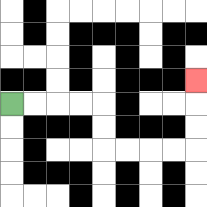{'start': '[0, 4]', 'end': '[8, 3]', 'path_directions': 'R,R,R,R,D,D,R,R,R,R,U,U,U', 'path_coordinates': '[[0, 4], [1, 4], [2, 4], [3, 4], [4, 4], [4, 5], [4, 6], [5, 6], [6, 6], [7, 6], [8, 6], [8, 5], [8, 4], [8, 3]]'}